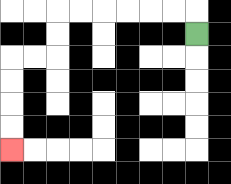{'start': '[8, 1]', 'end': '[0, 6]', 'path_directions': 'U,L,L,L,L,L,L,D,D,L,L,D,D,D,D', 'path_coordinates': '[[8, 1], [8, 0], [7, 0], [6, 0], [5, 0], [4, 0], [3, 0], [2, 0], [2, 1], [2, 2], [1, 2], [0, 2], [0, 3], [0, 4], [0, 5], [0, 6]]'}